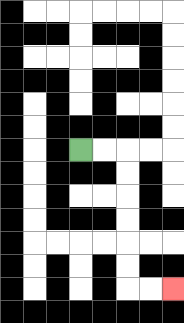{'start': '[3, 6]', 'end': '[7, 12]', 'path_directions': 'R,R,D,D,D,D,D,D,R,R', 'path_coordinates': '[[3, 6], [4, 6], [5, 6], [5, 7], [5, 8], [5, 9], [5, 10], [5, 11], [5, 12], [6, 12], [7, 12]]'}